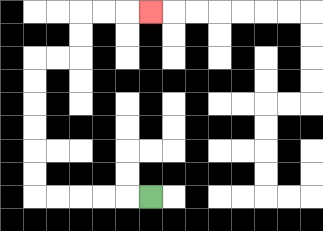{'start': '[6, 8]', 'end': '[6, 0]', 'path_directions': 'L,L,L,L,L,U,U,U,U,U,U,R,R,U,U,R,R,R', 'path_coordinates': '[[6, 8], [5, 8], [4, 8], [3, 8], [2, 8], [1, 8], [1, 7], [1, 6], [1, 5], [1, 4], [1, 3], [1, 2], [2, 2], [3, 2], [3, 1], [3, 0], [4, 0], [5, 0], [6, 0]]'}